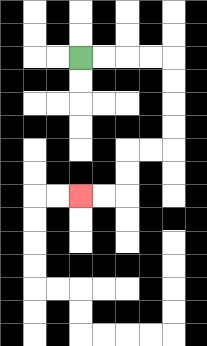{'start': '[3, 2]', 'end': '[3, 8]', 'path_directions': 'R,R,R,R,D,D,D,D,L,L,D,D,L,L', 'path_coordinates': '[[3, 2], [4, 2], [5, 2], [6, 2], [7, 2], [7, 3], [7, 4], [7, 5], [7, 6], [6, 6], [5, 6], [5, 7], [5, 8], [4, 8], [3, 8]]'}